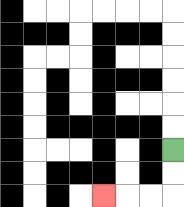{'start': '[7, 6]', 'end': '[4, 8]', 'path_directions': 'D,D,L,L,L', 'path_coordinates': '[[7, 6], [7, 7], [7, 8], [6, 8], [5, 8], [4, 8]]'}